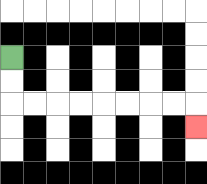{'start': '[0, 2]', 'end': '[8, 5]', 'path_directions': 'D,D,R,R,R,R,R,R,R,R,D', 'path_coordinates': '[[0, 2], [0, 3], [0, 4], [1, 4], [2, 4], [3, 4], [4, 4], [5, 4], [6, 4], [7, 4], [8, 4], [8, 5]]'}